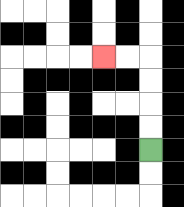{'start': '[6, 6]', 'end': '[4, 2]', 'path_directions': 'U,U,U,U,L,L', 'path_coordinates': '[[6, 6], [6, 5], [6, 4], [6, 3], [6, 2], [5, 2], [4, 2]]'}